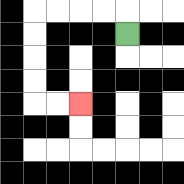{'start': '[5, 1]', 'end': '[3, 4]', 'path_directions': 'U,L,L,L,L,D,D,D,D,R,R', 'path_coordinates': '[[5, 1], [5, 0], [4, 0], [3, 0], [2, 0], [1, 0], [1, 1], [1, 2], [1, 3], [1, 4], [2, 4], [3, 4]]'}